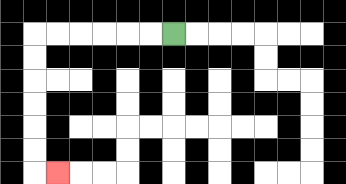{'start': '[7, 1]', 'end': '[2, 7]', 'path_directions': 'L,L,L,L,L,L,D,D,D,D,D,D,R', 'path_coordinates': '[[7, 1], [6, 1], [5, 1], [4, 1], [3, 1], [2, 1], [1, 1], [1, 2], [1, 3], [1, 4], [1, 5], [1, 6], [1, 7], [2, 7]]'}